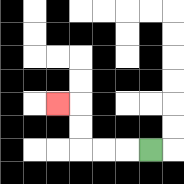{'start': '[6, 6]', 'end': '[2, 4]', 'path_directions': 'L,L,L,U,U,L', 'path_coordinates': '[[6, 6], [5, 6], [4, 6], [3, 6], [3, 5], [3, 4], [2, 4]]'}